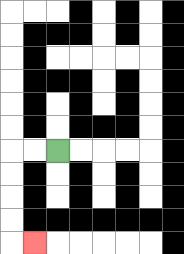{'start': '[2, 6]', 'end': '[1, 10]', 'path_directions': 'L,L,D,D,D,D,R', 'path_coordinates': '[[2, 6], [1, 6], [0, 6], [0, 7], [0, 8], [0, 9], [0, 10], [1, 10]]'}